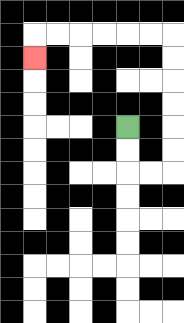{'start': '[5, 5]', 'end': '[1, 2]', 'path_directions': 'D,D,R,R,U,U,U,U,U,U,L,L,L,L,L,L,D', 'path_coordinates': '[[5, 5], [5, 6], [5, 7], [6, 7], [7, 7], [7, 6], [7, 5], [7, 4], [7, 3], [7, 2], [7, 1], [6, 1], [5, 1], [4, 1], [3, 1], [2, 1], [1, 1], [1, 2]]'}